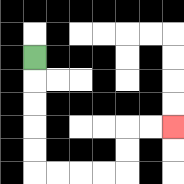{'start': '[1, 2]', 'end': '[7, 5]', 'path_directions': 'D,D,D,D,D,R,R,R,R,U,U,R,R', 'path_coordinates': '[[1, 2], [1, 3], [1, 4], [1, 5], [1, 6], [1, 7], [2, 7], [3, 7], [4, 7], [5, 7], [5, 6], [5, 5], [6, 5], [7, 5]]'}